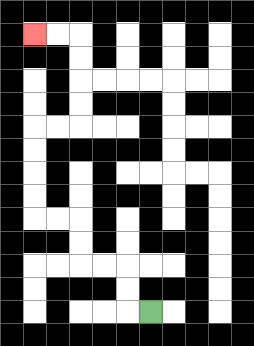{'start': '[6, 13]', 'end': '[1, 1]', 'path_directions': 'L,U,U,L,L,U,U,L,L,U,U,U,U,R,R,U,U,U,U,L,L', 'path_coordinates': '[[6, 13], [5, 13], [5, 12], [5, 11], [4, 11], [3, 11], [3, 10], [3, 9], [2, 9], [1, 9], [1, 8], [1, 7], [1, 6], [1, 5], [2, 5], [3, 5], [3, 4], [3, 3], [3, 2], [3, 1], [2, 1], [1, 1]]'}